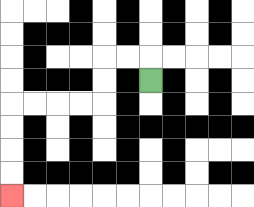{'start': '[6, 3]', 'end': '[0, 8]', 'path_directions': 'U,L,L,D,D,L,L,L,L,D,D,D,D', 'path_coordinates': '[[6, 3], [6, 2], [5, 2], [4, 2], [4, 3], [4, 4], [3, 4], [2, 4], [1, 4], [0, 4], [0, 5], [0, 6], [0, 7], [0, 8]]'}